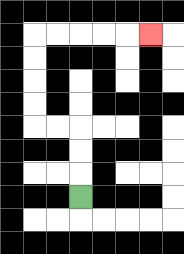{'start': '[3, 8]', 'end': '[6, 1]', 'path_directions': 'U,U,U,L,L,U,U,U,U,R,R,R,R,R', 'path_coordinates': '[[3, 8], [3, 7], [3, 6], [3, 5], [2, 5], [1, 5], [1, 4], [1, 3], [1, 2], [1, 1], [2, 1], [3, 1], [4, 1], [5, 1], [6, 1]]'}